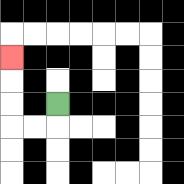{'start': '[2, 4]', 'end': '[0, 2]', 'path_directions': 'D,L,L,U,U,U', 'path_coordinates': '[[2, 4], [2, 5], [1, 5], [0, 5], [0, 4], [0, 3], [0, 2]]'}